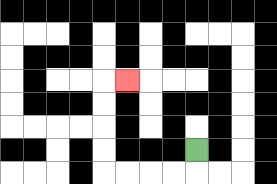{'start': '[8, 6]', 'end': '[5, 3]', 'path_directions': 'D,L,L,L,L,U,U,U,U,R', 'path_coordinates': '[[8, 6], [8, 7], [7, 7], [6, 7], [5, 7], [4, 7], [4, 6], [4, 5], [4, 4], [4, 3], [5, 3]]'}